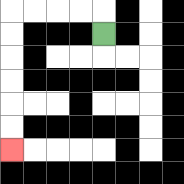{'start': '[4, 1]', 'end': '[0, 6]', 'path_directions': 'U,L,L,L,L,D,D,D,D,D,D', 'path_coordinates': '[[4, 1], [4, 0], [3, 0], [2, 0], [1, 0], [0, 0], [0, 1], [0, 2], [0, 3], [0, 4], [0, 5], [0, 6]]'}